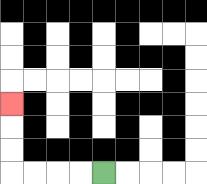{'start': '[4, 7]', 'end': '[0, 4]', 'path_directions': 'L,L,L,L,U,U,U', 'path_coordinates': '[[4, 7], [3, 7], [2, 7], [1, 7], [0, 7], [0, 6], [0, 5], [0, 4]]'}